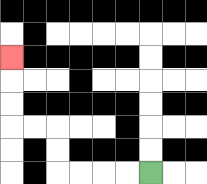{'start': '[6, 7]', 'end': '[0, 2]', 'path_directions': 'L,L,L,L,U,U,L,L,U,U,U', 'path_coordinates': '[[6, 7], [5, 7], [4, 7], [3, 7], [2, 7], [2, 6], [2, 5], [1, 5], [0, 5], [0, 4], [0, 3], [0, 2]]'}